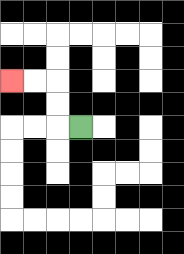{'start': '[3, 5]', 'end': '[0, 3]', 'path_directions': 'L,U,U,L,L', 'path_coordinates': '[[3, 5], [2, 5], [2, 4], [2, 3], [1, 3], [0, 3]]'}